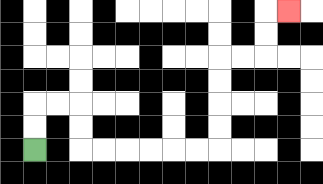{'start': '[1, 6]', 'end': '[12, 0]', 'path_directions': 'U,U,R,R,D,D,R,R,R,R,R,R,U,U,U,U,R,R,U,U,R', 'path_coordinates': '[[1, 6], [1, 5], [1, 4], [2, 4], [3, 4], [3, 5], [3, 6], [4, 6], [5, 6], [6, 6], [7, 6], [8, 6], [9, 6], [9, 5], [9, 4], [9, 3], [9, 2], [10, 2], [11, 2], [11, 1], [11, 0], [12, 0]]'}